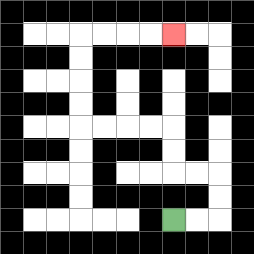{'start': '[7, 9]', 'end': '[7, 1]', 'path_directions': 'R,R,U,U,L,L,U,U,L,L,L,L,U,U,U,U,R,R,R,R', 'path_coordinates': '[[7, 9], [8, 9], [9, 9], [9, 8], [9, 7], [8, 7], [7, 7], [7, 6], [7, 5], [6, 5], [5, 5], [4, 5], [3, 5], [3, 4], [3, 3], [3, 2], [3, 1], [4, 1], [5, 1], [6, 1], [7, 1]]'}